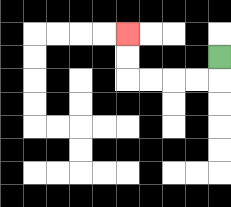{'start': '[9, 2]', 'end': '[5, 1]', 'path_directions': 'D,L,L,L,L,U,U', 'path_coordinates': '[[9, 2], [9, 3], [8, 3], [7, 3], [6, 3], [5, 3], [5, 2], [5, 1]]'}